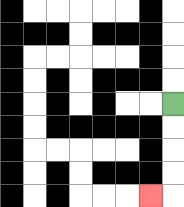{'start': '[7, 4]', 'end': '[6, 8]', 'path_directions': 'D,D,D,D,L', 'path_coordinates': '[[7, 4], [7, 5], [7, 6], [7, 7], [7, 8], [6, 8]]'}